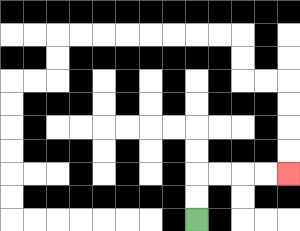{'start': '[8, 9]', 'end': '[12, 7]', 'path_directions': 'U,U,R,R,R,R', 'path_coordinates': '[[8, 9], [8, 8], [8, 7], [9, 7], [10, 7], [11, 7], [12, 7]]'}